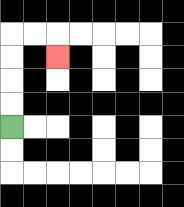{'start': '[0, 5]', 'end': '[2, 2]', 'path_directions': 'U,U,U,U,R,R,D', 'path_coordinates': '[[0, 5], [0, 4], [0, 3], [0, 2], [0, 1], [1, 1], [2, 1], [2, 2]]'}